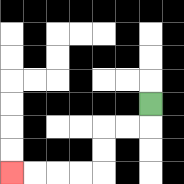{'start': '[6, 4]', 'end': '[0, 7]', 'path_directions': 'D,L,L,D,D,L,L,L,L', 'path_coordinates': '[[6, 4], [6, 5], [5, 5], [4, 5], [4, 6], [4, 7], [3, 7], [2, 7], [1, 7], [0, 7]]'}